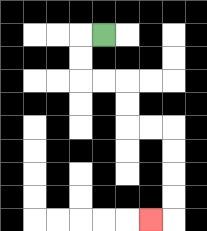{'start': '[4, 1]', 'end': '[6, 9]', 'path_directions': 'L,D,D,R,R,D,D,R,R,D,D,D,D,L', 'path_coordinates': '[[4, 1], [3, 1], [3, 2], [3, 3], [4, 3], [5, 3], [5, 4], [5, 5], [6, 5], [7, 5], [7, 6], [7, 7], [7, 8], [7, 9], [6, 9]]'}